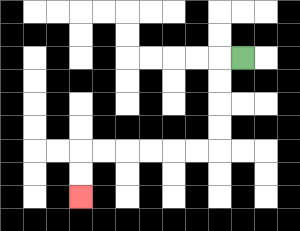{'start': '[10, 2]', 'end': '[3, 8]', 'path_directions': 'L,D,D,D,D,L,L,L,L,L,L,D,D', 'path_coordinates': '[[10, 2], [9, 2], [9, 3], [9, 4], [9, 5], [9, 6], [8, 6], [7, 6], [6, 6], [5, 6], [4, 6], [3, 6], [3, 7], [3, 8]]'}